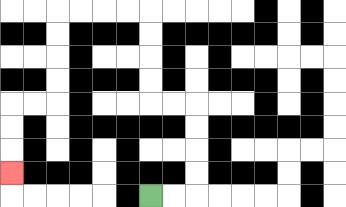{'start': '[6, 8]', 'end': '[0, 7]', 'path_directions': 'R,R,U,U,U,U,L,L,U,U,U,U,L,L,L,L,D,D,D,D,L,L,D,D,D', 'path_coordinates': '[[6, 8], [7, 8], [8, 8], [8, 7], [8, 6], [8, 5], [8, 4], [7, 4], [6, 4], [6, 3], [6, 2], [6, 1], [6, 0], [5, 0], [4, 0], [3, 0], [2, 0], [2, 1], [2, 2], [2, 3], [2, 4], [1, 4], [0, 4], [0, 5], [0, 6], [0, 7]]'}